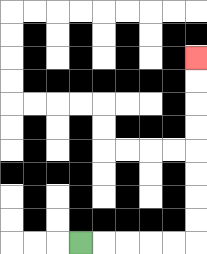{'start': '[3, 10]', 'end': '[8, 2]', 'path_directions': 'R,R,R,R,R,U,U,U,U,U,U,U,U', 'path_coordinates': '[[3, 10], [4, 10], [5, 10], [6, 10], [7, 10], [8, 10], [8, 9], [8, 8], [8, 7], [8, 6], [8, 5], [8, 4], [8, 3], [8, 2]]'}